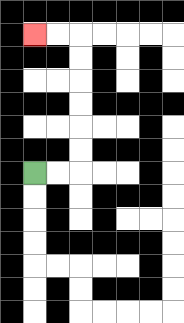{'start': '[1, 7]', 'end': '[1, 1]', 'path_directions': 'R,R,U,U,U,U,U,U,L,L', 'path_coordinates': '[[1, 7], [2, 7], [3, 7], [3, 6], [3, 5], [3, 4], [3, 3], [3, 2], [3, 1], [2, 1], [1, 1]]'}